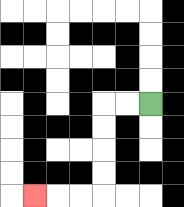{'start': '[6, 4]', 'end': '[1, 8]', 'path_directions': 'L,L,D,D,D,D,L,L,L', 'path_coordinates': '[[6, 4], [5, 4], [4, 4], [4, 5], [4, 6], [4, 7], [4, 8], [3, 8], [2, 8], [1, 8]]'}